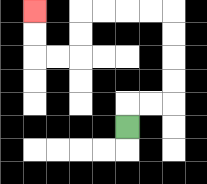{'start': '[5, 5]', 'end': '[1, 0]', 'path_directions': 'U,R,R,U,U,U,U,L,L,L,L,D,D,L,L,U,U', 'path_coordinates': '[[5, 5], [5, 4], [6, 4], [7, 4], [7, 3], [7, 2], [7, 1], [7, 0], [6, 0], [5, 0], [4, 0], [3, 0], [3, 1], [3, 2], [2, 2], [1, 2], [1, 1], [1, 0]]'}